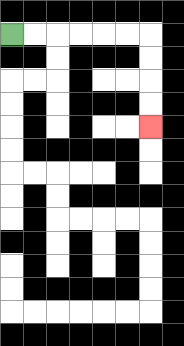{'start': '[0, 1]', 'end': '[6, 5]', 'path_directions': 'R,R,R,R,R,R,D,D,D,D', 'path_coordinates': '[[0, 1], [1, 1], [2, 1], [3, 1], [4, 1], [5, 1], [6, 1], [6, 2], [6, 3], [6, 4], [6, 5]]'}